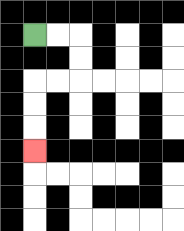{'start': '[1, 1]', 'end': '[1, 6]', 'path_directions': 'R,R,D,D,L,L,D,D,D', 'path_coordinates': '[[1, 1], [2, 1], [3, 1], [3, 2], [3, 3], [2, 3], [1, 3], [1, 4], [1, 5], [1, 6]]'}